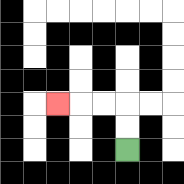{'start': '[5, 6]', 'end': '[2, 4]', 'path_directions': 'U,U,L,L,L', 'path_coordinates': '[[5, 6], [5, 5], [5, 4], [4, 4], [3, 4], [2, 4]]'}